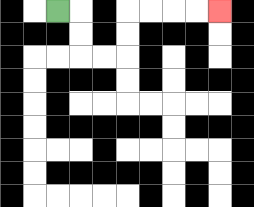{'start': '[2, 0]', 'end': '[9, 0]', 'path_directions': 'R,D,D,R,R,U,U,R,R,R,R', 'path_coordinates': '[[2, 0], [3, 0], [3, 1], [3, 2], [4, 2], [5, 2], [5, 1], [5, 0], [6, 0], [7, 0], [8, 0], [9, 0]]'}